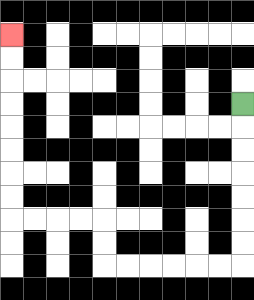{'start': '[10, 4]', 'end': '[0, 1]', 'path_directions': 'D,D,D,D,D,D,D,L,L,L,L,L,L,U,U,L,L,L,L,U,U,U,U,U,U,U,U', 'path_coordinates': '[[10, 4], [10, 5], [10, 6], [10, 7], [10, 8], [10, 9], [10, 10], [10, 11], [9, 11], [8, 11], [7, 11], [6, 11], [5, 11], [4, 11], [4, 10], [4, 9], [3, 9], [2, 9], [1, 9], [0, 9], [0, 8], [0, 7], [0, 6], [0, 5], [0, 4], [0, 3], [0, 2], [0, 1]]'}